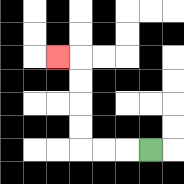{'start': '[6, 6]', 'end': '[2, 2]', 'path_directions': 'L,L,L,U,U,U,U,L', 'path_coordinates': '[[6, 6], [5, 6], [4, 6], [3, 6], [3, 5], [3, 4], [3, 3], [3, 2], [2, 2]]'}